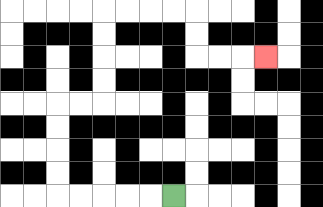{'start': '[7, 8]', 'end': '[11, 2]', 'path_directions': 'L,L,L,L,L,U,U,U,U,R,R,U,U,U,U,R,R,R,R,D,D,R,R,R', 'path_coordinates': '[[7, 8], [6, 8], [5, 8], [4, 8], [3, 8], [2, 8], [2, 7], [2, 6], [2, 5], [2, 4], [3, 4], [4, 4], [4, 3], [4, 2], [4, 1], [4, 0], [5, 0], [6, 0], [7, 0], [8, 0], [8, 1], [8, 2], [9, 2], [10, 2], [11, 2]]'}